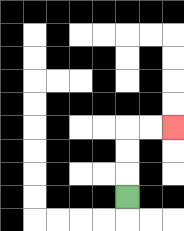{'start': '[5, 8]', 'end': '[7, 5]', 'path_directions': 'U,U,U,R,R', 'path_coordinates': '[[5, 8], [5, 7], [5, 6], [5, 5], [6, 5], [7, 5]]'}